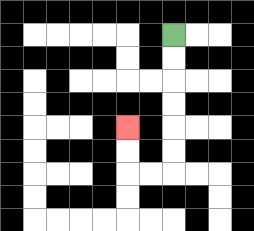{'start': '[7, 1]', 'end': '[5, 5]', 'path_directions': 'D,D,D,D,D,D,L,L,U,U', 'path_coordinates': '[[7, 1], [7, 2], [7, 3], [7, 4], [7, 5], [7, 6], [7, 7], [6, 7], [5, 7], [5, 6], [5, 5]]'}